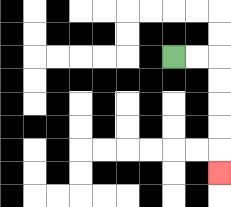{'start': '[7, 2]', 'end': '[9, 7]', 'path_directions': 'R,R,D,D,D,D,D', 'path_coordinates': '[[7, 2], [8, 2], [9, 2], [9, 3], [9, 4], [9, 5], [9, 6], [9, 7]]'}